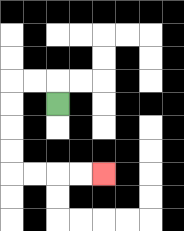{'start': '[2, 4]', 'end': '[4, 7]', 'path_directions': 'U,L,L,D,D,D,D,R,R,R,R', 'path_coordinates': '[[2, 4], [2, 3], [1, 3], [0, 3], [0, 4], [0, 5], [0, 6], [0, 7], [1, 7], [2, 7], [3, 7], [4, 7]]'}